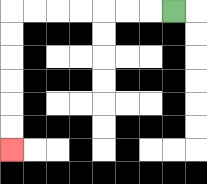{'start': '[7, 0]', 'end': '[0, 6]', 'path_directions': 'L,L,L,L,L,L,L,D,D,D,D,D,D', 'path_coordinates': '[[7, 0], [6, 0], [5, 0], [4, 0], [3, 0], [2, 0], [1, 0], [0, 0], [0, 1], [0, 2], [0, 3], [0, 4], [0, 5], [0, 6]]'}